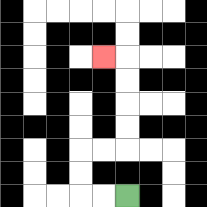{'start': '[5, 8]', 'end': '[4, 2]', 'path_directions': 'L,L,U,U,R,R,U,U,U,U,L', 'path_coordinates': '[[5, 8], [4, 8], [3, 8], [3, 7], [3, 6], [4, 6], [5, 6], [5, 5], [5, 4], [5, 3], [5, 2], [4, 2]]'}